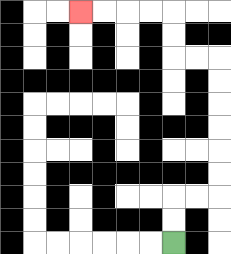{'start': '[7, 10]', 'end': '[3, 0]', 'path_directions': 'U,U,R,R,U,U,U,U,U,U,L,L,U,U,L,L,L,L', 'path_coordinates': '[[7, 10], [7, 9], [7, 8], [8, 8], [9, 8], [9, 7], [9, 6], [9, 5], [9, 4], [9, 3], [9, 2], [8, 2], [7, 2], [7, 1], [7, 0], [6, 0], [5, 0], [4, 0], [3, 0]]'}